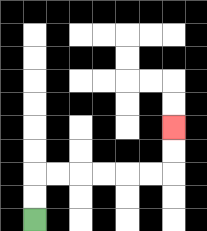{'start': '[1, 9]', 'end': '[7, 5]', 'path_directions': 'U,U,R,R,R,R,R,R,U,U', 'path_coordinates': '[[1, 9], [1, 8], [1, 7], [2, 7], [3, 7], [4, 7], [5, 7], [6, 7], [7, 7], [7, 6], [7, 5]]'}